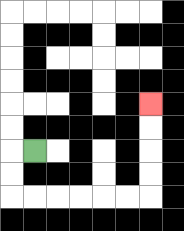{'start': '[1, 6]', 'end': '[6, 4]', 'path_directions': 'L,D,D,R,R,R,R,R,R,U,U,U,U', 'path_coordinates': '[[1, 6], [0, 6], [0, 7], [0, 8], [1, 8], [2, 8], [3, 8], [4, 8], [5, 8], [6, 8], [6, 7], [6, 6], [6, 5], [6, 4]]'}